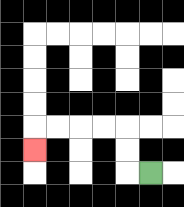{'start': '[6, 7]', 'end': '[1, 6]', 'path_directions': 'L,U,U,L,L,L,L,D', 'path_coordinates': '[[6, 7], [5, 7], [5, 6], [5, 5], [4, 5], [3, 5], [2, 5], [1, 5], [1, 6]]'}